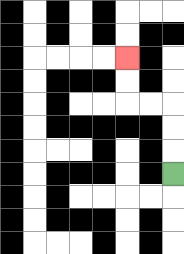{'start': '[7, 7]', 'end': '[5, 2]', 'path_directions': 'U,U,U,L,L,U,U', 'path_coordinates': '[[7, 7], [7, 6], [7, 5], [7, 4], [6, 4], [5, 4], [5, 3], [5, 2]]'}